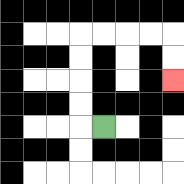{'start': '[4, 5]', 'end': '[7, 3]', 'path_directions': 'L,U,U,U,U,R,R,R,R,D,D', 'path_coordinates': '[[4, 5], [3, 5], [3, 4], [3, 3], [3, 2], [3, 1], [4, 1], [5, 1], [6, 1], [7, 1], [7, 2], [7, 3]]'}